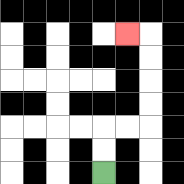{'start': '[4, 7]', 'end': '[5, 1]', 'path_directions': 'U,U,R,R,U,U,U,U,L', 'path_coordinates': '[[4, 7], [4, 6], [4, 5], [5, 5], [6, 5], [6, 4], [6, 3], [6, 2], [6, 1], [5, 1]]'}